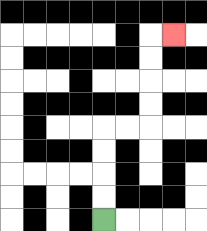{'start': '[4, 9]', 'end': '[7, 1]', 'path_directions': 'U,U,U,U,R,R,U,U,U,U,R', 'path_coordinates': '[[4, 9], [4, 8], [4, 7], [4, 6], [4, 5], [5, 5], [6, 5], [6, 4], [6, 3], [6, 2], [6, 1], [7, 1]]'}